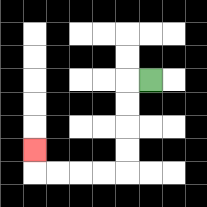{'start': '[6, 3]', 'end': '[1, 6]', 'path_directions': 'L,D,D,D,D,L,L,L,L,U', 'path_coordinates': '[[6, 3], [5, 3], [5, 4], [5, 5], [5, 6], [5, 7], [4, 7], [3, 7], [2, 7], [1, 7], [1, 6]]'}